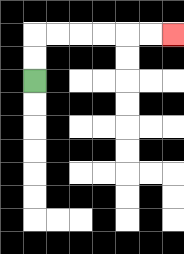{'start': '[1, 3]', 'end': '[7, 1]', 'path_directions': 'U,U,R,R,R,R,R,R', 'path_coordinates': '[[1, 3], [1, 2], [1, 1], [2, 1], [3, 1], [4, 1], [5, 1], [6, 1], [7, 1]]'}